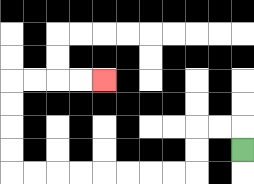{'start': '[10, 6]', 'end': '[4, 3]', 'path_directions': 'U,L,L,D,D,L,L,L,L,L,L,L,L,U,U,U,U,R,R,R,R', 'path_coordinates': '[[10, 6], [10, 5], [9, 5], [8, 5], [8, 6], [8, 7], [7, 7], [6, 7], [5, 7], [4, 7], [3, 7], [2, 7], [1, 7], [0, 7], [0, 6], [0, 5], [0, 4], [0, 3], [1, 3], [2, 3], [3, 3], [4, 3]]'}